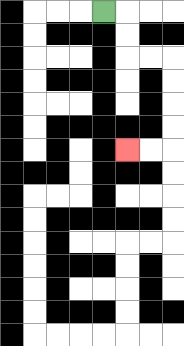{'start': '[4, 0]', 'end': '[5, 6]', 'path_directions': 'R,D,D,R,R,D,D,D,D,L,L', 'path_coordinates': '[[4, 0], [5, 0], [5, 1], [5, 2], [6, 2], [7, 2], [7, 3], [7, 4], [7, 5], [7, 6], [6, 6], [5, 6]]'}